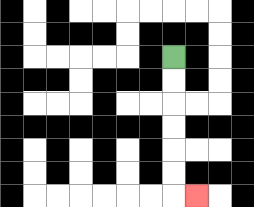{'start': '[7, 2]', 'end': '[8, 8]', 'path_directions': 'D,D,D,D,D,D,R', 'path_coordinates': '[[7, 2], [7, 3], [7, 4], [7, 5], [7, 6], [7, 7], [7, 8], [8, 8]]'}